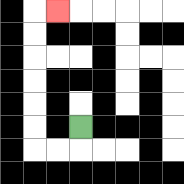{'start': '[3, 5]', 'end': '[2, 0]', 'path_directions': 'D,L,L,U,U,U,U,U,U,R', 'path_coordinates': '[[3, 5], [3, 6], [2, 6], [1, 6], [1, 5], [1, 4], [1, 3], [1, 2], [1, 1], [1, 0], [2, 0]]'}